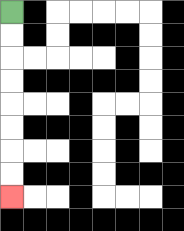{'start': '[0, 0]', 'end': '[0, 8]', 'path_directions': 'D,D,D,D,D,D,D,D', 'path_coordinates': '[[0, 0], [0, 1], [0, 2], [0, 3], [0, 4], [0, 5], [0, 6], [0, 7], [0, 8]]'}